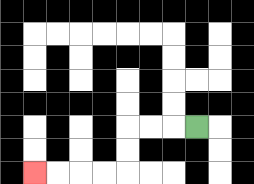{'start': '[8, 5]', 'end': '[1, 7]', 'path_directions': 'L,L,L,D,D,L,L,L,L', 'path_coordinates': '[[8, 5], [7, 5], [6, 5], [5, 5], [5, 6], [5, 7], [4, 7], [3, 7], [2, 7], [1, 7]]'}